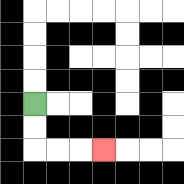{'start': '[1, 4]', 'end': '[4, 6]', 'path_directions': 'D,D,R,R,R', 'path_coordinates': '[[1, 4], [1, 5], [1, 6], [2, 6], [3, 6], [4, 6]]'}